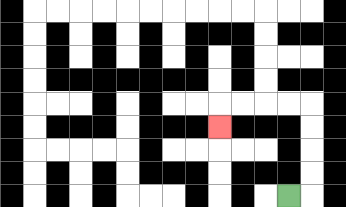{'start': '[12, 8]', 'end': '[9, 5]', 'path_directions': 'R,U,U,U,U,L,L,L,L,D', 'path_coordinates': '[[12, 8], [13, 8], [13, 7], [13, 6], [13, 5], [13, 4], [12, 4], [11, 4], [10, 4], [9, 4], [9, 5]]'}